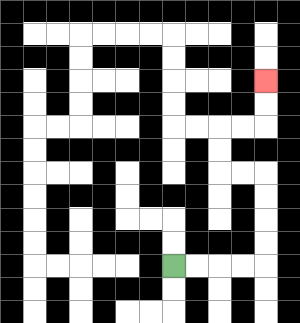{'start': '[7, 11]', 'end': '[11, 3]', 'path_directions': 'R,R,R,R,U,U,U,U,L,L,U,U,R,R,U,U', 'path_coordinates': '[[7, 11], [8, 11], [9, 11], [10, 11], [11, 11], [11, 10], [11, 9], [11, 8], [11, 7], [10, 7], [9, 7], [9, 6], [9, 5], [10, 5], [11, 5], [11, 4], [11, 3]]'}